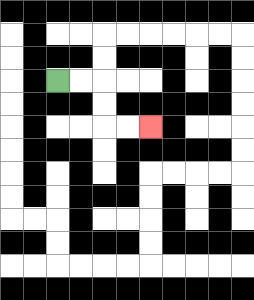{'start': '[2, 3]', 'end': '[6, 5]', 'path_directions': 'R,R,D,D,R,R', 'path_coordinates': '[[2, 3], [3, 3], [4, 3], [4, 4], [4, 5], [5, 5], [6, 5]]'}